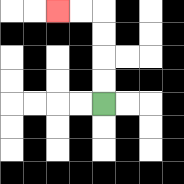{'start': '[4, 4]', 'end': '[2, 0]', 'path_directions': 'U,U,U,U,L,L', 'path_coordinates': '[[4, 4], [4, 3], [4, 2], [4, 1], [4, 0], [3, 0], [2, 0]]'}